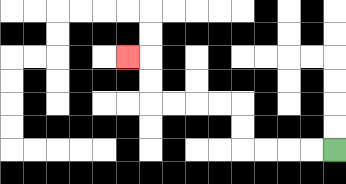{'start': '[14, 6]', 'end': '[5, 2]', 'path_directions': 'L,L,L,L,U,U,L,L,L,L,U,U,L', 'path_coordinates': '[[14, 6], [13, 6], [12, 6], [11, 6], [10, 6], [10, 5], [10, 4], [9, 4], [8, 4], [7, 4], [6, 4], [6, 3], [6, 2], [5, 2]]'}